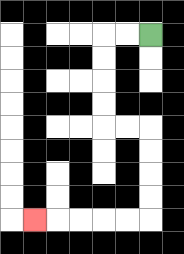{'start': '[6, 1]', 'end': '[1, 9]', 'path_directions': 'L,L,D,D,D,D,R,R,D,D,D,D,L,L,L,L,L', 'path_coordinates': '[[6, 1], [5, 1], [4, 1], [4, 2], [4, 3], [4, 4], [4, 5], [5, 5], [6, 5], [6, 6], [6, 7], [6, 8], [6, 9], [5, 9], [4, 9], [3, 9], [2, 9], [1, 9]]'}